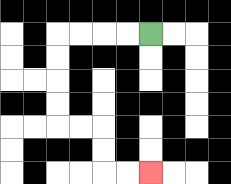{'start': '[6, 1]', 'end': '[6, 7]', 'path_directions': 'L,L,L,L,D,D,D,D,R,R,D,D,R,R', 'path_coordinates': '[[6, 1], [5, 1], [4, 1], [3, 1], [2, 1], [2, 2], [2, 3], [2, 4], [2, 5], [3, 5], [4, 5], [4, 6], [4, 7], [5, 7], [6, 7]]'}